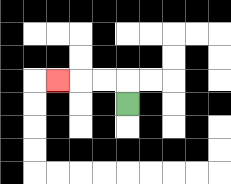{'start': '[5, 4]', 'end': '[2, 3]', 'path_directions': 'U,L,L,L', 'path_coordinates': '[[5, 4], [5, 3], [4, 3], [3, 3], [2, 3]]'}